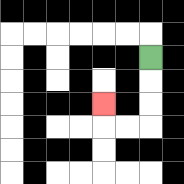{'start': '[6, 2]', 'end': '[4, 4]', 'path_directions': 'D,D,D,L,L,U', 'path_coordinates': '[[6, 2], [6, 3], [6, 4], [6, 5], [5, 5], [4, 5], [4, 4]]'}